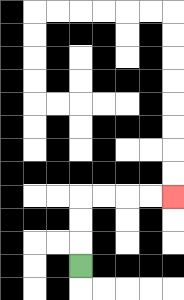{'start': '[3, 11]', 'end': '[7, 8]', 'path_directions': 'U,U,U,R,R,R,R', 'path_coordinates': '[[3, 11], [3, 10], [3, 9], [3, 8], [4, 8], [5, 8], [6, 8], [7, 8]]'}